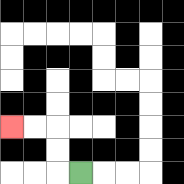{'start': '[3, 7]', 'end': '[0, 5]', 'path_directions': 'L,U,U,L,L', 'path_coordinates': '[[3, 7], [2, 7], [2, 6], [2, 5], [1, 5], [0, 5]]'}